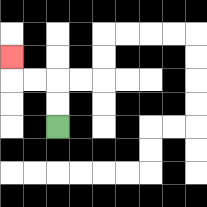{'start': '[2, 5]', 'end': '[0, 2]', 'path_directions': 'U,U,L,L,U', 'path_coordinates': '[[2, 5], [2, 4], [2, 3], [1, 3], [0, 3], [0, 2]]'}